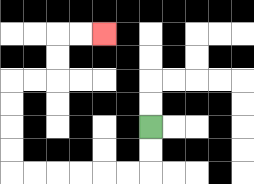{'start': '[6, 5]', 'end': '[4, 1]', 'path_directions': 'D,D,L,L,L,L,L,L,U,U,U,U,R,R,U,U,R,R', 'path_coordinates': '[[6, 5], [6, 6], [6, 7], [5, 7], [4, 7], [3, 7], [2, 7], [1, 7], [0, 7], [0, 6], [0, 5], [0, 4], [0, 3], [1, 3], [2, 3], [2, 2], [2, 1], [3, 1], [4, 1]]'}